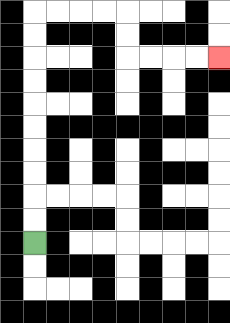{'start': '[1, 10]', 'end': '[9, 2]', 'path_directions': 'U,U,U,U,U,U,U,U,U,U,R,R,R,R,D,D,R,R,R,R', 'path_coordinates': '[[1, 10], [1, 9], [1, 8], [1, 7], [1, 6], [1, 5], [1, 4], [1, 3], [1, 2], [1, 1], [1, 0], [2, 0], [3, 0], [4, 0], [5, 0], [5, 1], [5, 2], [6, 2], [7, 2], [8, 2], [9, 2]]'}